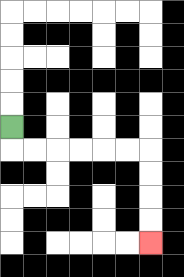{'start': '[0, 5]', 'end': '[6, 10]', 'path_directions': 'D,R,R,R,R,R,R,D,D,D,D', 'path_coordinates': '[[0, 5], [0, 6], [1, 6], [2, 6], [3, 6], [4, 6], [5, 6], [6, 6], [6, 7], [6, 8], [6, 9], [6, 10]]'}